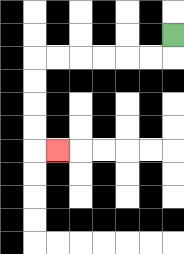{'start': '[7, 1]', 'end': '[2, 6]', 'path_directions': 'D,L,L,L,L,L,L,D,D,D,D,R', 'path_coordinates': '[[7, 1], [7, 2], [6, 2], [5, 2], [4, 2], [3, 2], [2, 2], [1, 2], [1, 3], [1, 4], [1, 5], [1, 6], [2, 6]]'}